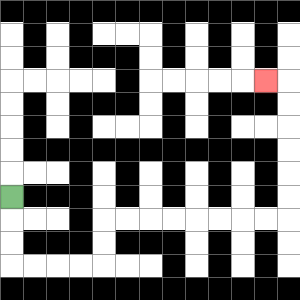{'start': '[0, 8]', 'end': '[11, 3]', 'path_directions': 'D,D,D,R,R,R,R,U,U,R,R,R,R,R,R,R,R,U,U,U,U,U,U,L', 'path_coordinates': '[[0, 8], [0, 9], [0, 10], [0, 11], [1, 11], [2, 11], [3, 11], [4, 11], [4, 10], [4, 9], [5, 9], [6, 9], [7, 9], [8, 9], [9, 9], [10, 9], [11, 9], [12, 9], [12, 8], [12, 7], [12, 6], [12, 5], [12, 4], [12, 3], [11, 3]]'}